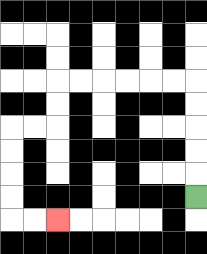{'start': '[8, 8]', 'end': '[2, 9]', 'path_directions': 'U,U,U,U,U,L,L,L,L,L,L,D,D,L,L,D,D,D,D,R,R', 'path_coordinates': '[[8, 8], [8, 7], [8, 6], [8, 5], [8, 4], [8, 3], [7, 3], [6, 3], [5, 3], [4, 3], [3, 3], [2, 3], [2, 4], [2, 5], [1, 5], [0, 5], [0, 6], [0, 7], [0, 8], [0, 9], [1, 9], [2, 9]]'}